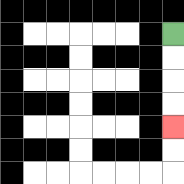{'start': '[7, 1]', 'end': '[7, 5]', 'path_directions': 'D,D,D,D', 'path_coordinates': '[[7, 1], [7, 2], [7, 3], [7, 4], [7, 5]]'}